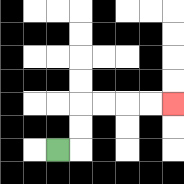{'start': '[2, 6]', 'end': '[7, 4]', 'path_directions': 'R,U,U,R,R,R,R', 'path_coordinates': '[[2, 6], [3, 6], [3, 5], [3, 4], [4, 4], [5, 4], [6, 4], [7, 4]]'}